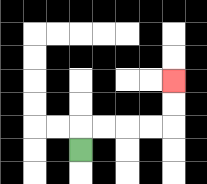{'start': '[3, 6]', 'end': '[7, 3]', 'path_directions': 'U,R,R,R,R,U,U', 'path_coordinates': '[[3, 6], [3, 5], [4, 5], [5, 5], [6, 5], [7, 5], [7, 4], [7, 3]]'}